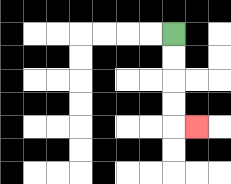{'start': '[7, 1]', 'end': '[8, 5]', 'path_directions': 'D,D,D,D,R', 'path_coordinates': '[[7, 1], [7, 2], [7, 3], [7, 4], [7, 5], [8, 5]]'}